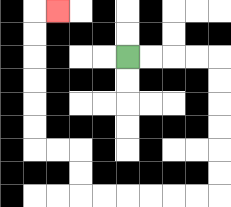{'start': '[5, 2]', 'end': '[2, 0]', 'path_directions': 'R,R,R,R,D,D,D,D,D,D,L,L,L,L,L,L,U,U,L,L,U,U,U,U,U,U,R', 'path_coordinates': '[[5, 2], [6, 2], [7, 2], [8, 2], [9, 2], [9, 3], [9, 4], [9, 5], [9, 6], [9, 7], [9, 8], [8, 8], [7, 8], [6, 8], [5, 8], [4, 8], [3, 8], [3, 7], [3, 6], [2, 6], [1, 6], [1, 5], [1, 4], [1, 3], [1, 2], [1, 1], [1, 0], [2, 0]]'}